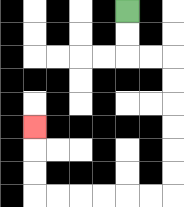{'start': '[5, 0]', 'end': '[1, 5]', 'path_directions': 'D,D,R,R,D,D,D,D,D,D,L,L,L,L,L,L,U,U,U', 'path_coordinates': '[[5, 0], [5, 1], [5, 2], [6, 2], [7, 2], [7, 3], [7, 4], [7, 5], [7, 6], [7, 7], [7, 8], [6, 8], [5, 8], [4, 8], [3, 8], [2, 8], [1, 8], [1, 7], [1, 6], [1, 5]]'}